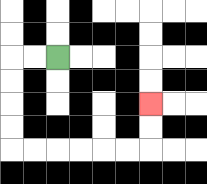{'start': '[2, 2]', 'end': '[6, 4]', 'path_directions': 'L,L,D,D,D,D,R,R,R,R,R,R,U,U', 'path_coordinates': '[[2, 2], [1, 2], [0, 2], [0, 3], [0, 4], [0, 5], [0, 6], [1, 6], [2, 6], [3, 6], [4, 6], [5, 6], [6, 6], [6, 5], [6, 4]]'}